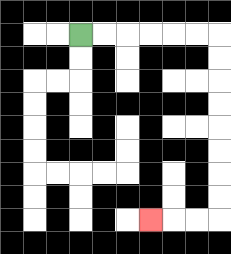{'start': '[3, 1]', 'end': '[6, 9]', 'path_directions': 'R,R,R,R,R,R,D,D,D,D,D,D,D,D,L,L,L', 'path_coordinates': '[[3, 1], [4, 1], [5, 1], [6, 1], [7, 1], [8, 1], [9, 1], [9, 2], [9, 3], [9, 4], [9, 5], [9, 6], [9, 7], [9, 8], [9, 9], [8, 9], [7, 9], [6, 9]]'}